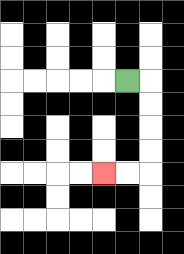{'start': '[5, 3]', 'end': '[4, 7]', 'path_directions': 'R,D,D,D,D,L,L', 'path_coordinates': '[[5, 3], [6, 3], [6, 4], [6, 5], [6, 6], [6, 7], [5, 7], [4, 7]]'}